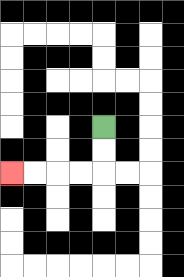{'start': '[4, 5]', 'end': '[0, 7]', 'path_directions': 'D,D,L,L,L,L', 'path_coordinates': '[[4, 5], [4, 6], [4, 7], [3, 7], [2, 7], [1, 7], [0, 7]]'}